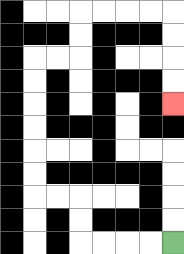{'start': '[7, 10]', 'end': '[7, 4]', 'path_directions': 'L,L,L,L,U,U,L,L,U,U,U,U,U,U,R,R,U,U,R,R,R,R,D,D,D,D', 'path_coordinates': '[[7, 10], [6, 10], [5, 10], [4, 10], [3, 10], [3, 9], [3, 8], [2, 8], [1, 8], [1, 7], [1, 6], [1, 5], [1, 4], [1, 3], [1, 2], [2, 2], [3, 2], [3, 1], [3, 0], [4, 0], [5, 0], [6, 0], [7, 0], [7, 1], [7, 2], [7, 3], [7, 4]]'}